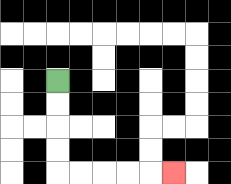{'start': '[2, 3]', 'end': '[7, 7]', 'path_directions': 'D,D,D,D,R,R,R,R,R', 'path_coordinates': '[[2, 3], [2, 4], [2, 5], [2, 6], [2, 7], [3, 7], [4, 7], [5, 7], [6, 7], [7, 7]]'}